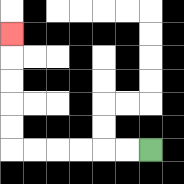{'start': '[6, 6]', 'end': '[0, 1]', 'path_directions': 'L,L,L,L,L,L,U,U,U,U,U', 'path_coordinates': '[[6, 6], [5, 6], [4, 6], [3, 6], [2, 6], [1, 6], [0, 6], [0, 5], [0, 4], [0, 3], [0, 2], [0, 1]]'}